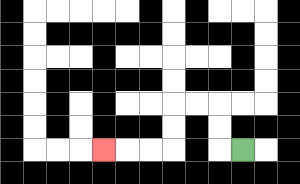{'start': '[10, 6]', 'end': '[4, 6]', 'path_directions': 'L,U,U,L,L,D,D,L,L,L', 'path_coordinates': '[[10, 6], [9, 6], [9, 5], [9, 4], [8, 4], [7, 4], [7, 5], [7, 6], [6, 6], [5, 6], [4, 6]]'}